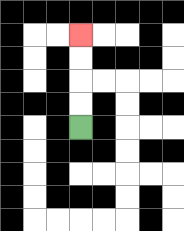{'start': '[3, 5]', 'end': '[3, 1]', 'path_directions': 'U,U,U,U', 'path_coordinates': '[[3, 5], [3, 4], [3, 3], [3, 2], [3, 1]]'}